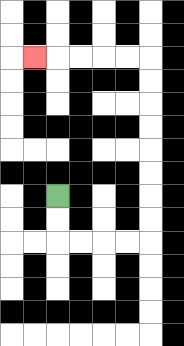{'start': '[2, 8]', 'end': '[1, 2]', 'path_directions': 'D,D,R,R,R,R,U,U,U,U,U,U,U,U,L,L,L,L,L', 'path_coordinates': '[[2, 8], [2, 9], [2, 10], [3, 10], [4, 10], [5, 10], [6, 10], [6, 9], [6, 8], [6, 7], [6, 6], [6, 5], [6, 4], [6, 3], [6, 2], [5, 2], [4, 2], [3, 2], [2, 2], [1, 2]]'}